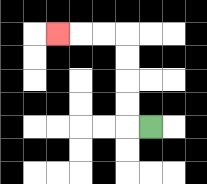{'start': '[6, 5]', 'end': '[2, 1]', 'path_directions': 'L,U,U,U,U,L,L,L', 'path_coordinates': '[[6, 5], [5, 5], [5, 4], [5, 3], [5, 2], [5, 1], [4, 1], [3, 1], [2, 1]]'}